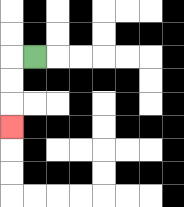{'start': '[1, 2]', 'end': '[0, 5]', 'path_directions': 'L,D,D,D', 'path_coordinates': '[[1, 2], [0, 2], [0, 3], [0, 4], [0, 5]]'}